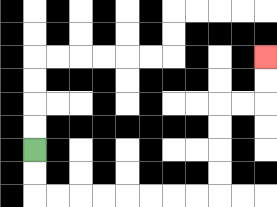{'start': '[1, 6]', 'end': '[11, 2]', 'path_directions': 'D,D,R,R,R,R,R,R,R,R,U,U,U,U,R,R,U,U', 'path_coordinates': '[[1, 6], [1, 7], [1, 8], [2, 8], [3, 8], [4, 8], [5, 8], [6, 8], [7, 8], [8, 8], [9, 8], [9, 7], [9, 6], [9, 5], [9, 4], [10, 4], [11, 4], [11, 3], [11, 2]]'}